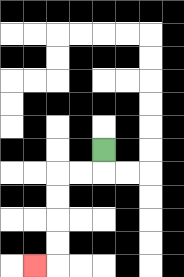{'start': '[4, 6]', 'end': '[1, 11]', 'path_directions': 'D,L,L,D,D,D,D,L', 'path_coordinates': '[[4, 6], [4, 7], [3, 7], [2, 7], [2, 8], [2, 9], [2, 10], [2, 11], [1, 11]]'}